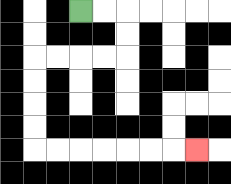{'start': '[3, 0]', 'end': '[8, 6]', 'path_directions': 'R,R,D,D,L,L,L,L,D,D,D,D,R,R,R,R,R,R,R', 'path_coordinates': '[[3, 0], [4, 0], [5, 0], [5, 1], [5, 2], [4, 2], [3, 2], [2, 2], [1, 2], [1, 3], [1, 4], [1, 5], [1, 6], [2, 6], [3, 6], [4, 6], [5, 6], [6, 6], [7, 6], [8, 6]]'}